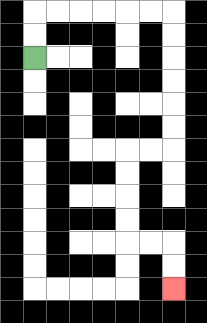{'start': '[1, 2]', 'end': '[7, 12]', 'path_directions': 'U,U,R,R,R,R,R,R,D,D,D,D,D,D,L,L,D,D,D,D,R,R,D,D', 'path_coordinates': '[[1, 2], [1, 1], [1, 0], [2, 0], [3, 0], [4, 0], [5, 0], [6, 0], [7, 0], [7, 1], [7, 2], [7, 3], [7, 4], [7, 5], [7, 6], [6, 6], [5, 6], [5, 7], [5, 8], [5, 9], [5, 10], [6, 10], [7, 10], [7, 11], [7, 12]]'}